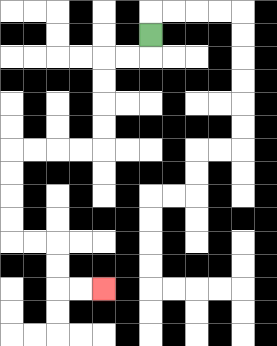{'start': '[6, 1]', 'end': '[4, 12]', 'path_directions': 'D,L,L,D,D,D,D,L,L,L,L,D,D,D,D,R,R,D,D,R,R', 'path_coordinates': '[[6, 1], [6, 2], [5, 2], [4, 2], [4, 3], [4, 4], [4, 5], [4, 6], [3, 6], [2, 6], [1, 6], [0, 6], [0, 7], [0, 8], [0, 9], [0, 10], [1, 10], [2, 10], [2, 11], [2, 12], [3, 12], [4, 12]]'}